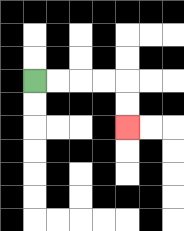{'start': '[1, 3]', 'end': '[5, 5]', 'path_directions': 'R,R,R,R,D,D', 'path_coordinates': '[[1, 3], [2, 3], [3, 3], [4, 3], [5, 3], [5, 4], [5, 5]]'}